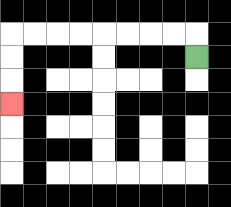{'start': '[8, 2]', 'end': '[0, 4]', 'path_directions': 'U,L,L,L,L,L,L,L,L,D,D,D', 'path_coordinates': '[[8, 2], [8, 1], [7, 1], [6, 1], [5, 1], [4, 1], [3, 1], [2, 1], [1, 1], [0, 1], [0, 2], [0, 3], [0, 4]]'}